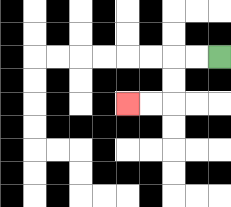{'start': '[9, 2]', 'end': '[5, 4]', 'path_directions': 'L,L,D,D,L,L', 'path_coordinates': '[[9, 2], [8, 2], [7, 2], [7, 3], [7, 4], [6, 4], [5, 4]]'}